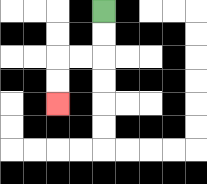{'start': '[4, 0]', 'end': '[2, 4]', 'path_directions': 'D,D,L,L,D,D', 'path_coordinates': '[[4, 0], [4, 1], [4, 2], [3, 2], [2, 2], [2, 3], [2, 4]]'}